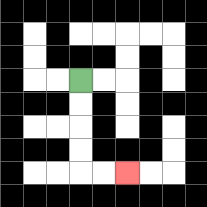{'start': '[3, 3]', 'end': '[5, 7]', 'path_directions': 'D,D,D,D,R,R', 'path_coordinates': '[[3, 3], [3, 4], [3, 5], [3, 6], [3, 7], [4, 7], [5, 7]]'}